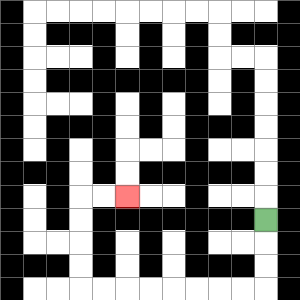{'start': '[11, 9]', 'end': '[5, 8]', 'path_directions': 'D,D,D,L,L,L,L,L,L,L,L,U,U,U,U,R,R', 'path_coordinates': '[[11, 9], [11, 10], [11, 11], [11, 12], [10, 12], [9, 12], [8, 12], [7, 12], [6, 12], [5, 12], [4, 12], [3, 12], [3, 11], [3, 10], [3, 9], [3, 8], [4, 8], [5, 8]]'}